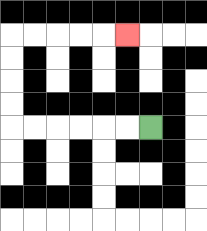{'start': '[6, 5]', 'end': '[5, 1]', 'path_directions': 'L,L,L,L,L,L,U,U,U,U,R,R,R,R,R', 'path_coordinates': '[[6, 5], [5, 5], [4, 5], [3, 5], [2, 5], [1, 5], [0, 5], [0, 4], [0, 3], [0, 2], [0, 1], [1, 1], [2, 1], [3, 1], [4, 1], [5, 1]]'}